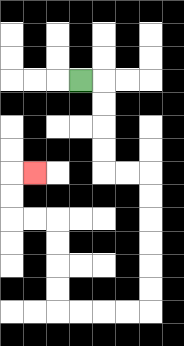{'start': '[3, 3]', 'end': '[1, 7]', 'path_directions': 'R,D,D,D,D,R,R,D,D,D,D,D,D,L,L,L,L,U,U,U,U,L,L,U,U,R', 'path_coordinates': '[[3, 3], [4, 3], [4, 4], [4, 5], [4, 6], [4, 7], [5, 7], [6, 7], [6, 8], [6, 9], [6, 10], [6, 11], [6, 12], [6, 13], [5, 13], [4, 13], [3, 13], [2, 13], [2, 12], [2, 11], [2, 10], [2, 9], [1, 9], [0, 9], [0, 8], [0, 7], [1, 7]]'}